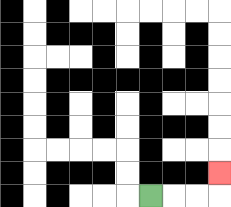{'start': '[6, 8]', 'end': '[9, 7]', 'path_directions': 'R,R,R,U', 'path_coordinates': '[[6, 8], [7, 8], [8, 8], [9, 8], [9, 7]]'}